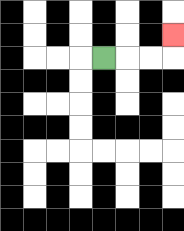{'start': '[4, 2]', 'end': '[7, 1]', 'path_directions': 'R,R,R,U', 'path_coordinates': '[[4, 2], [5, 2], [6, 2], [7, 2], [7, 1]]'}